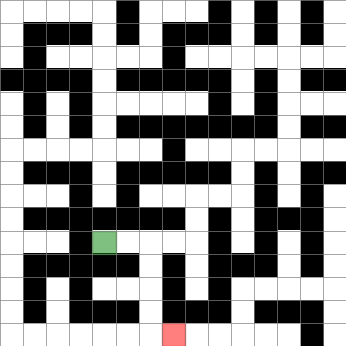{'start': '[4, 10]', 'end': '[7, 14]', 'path_directions': 'R,R,D,D,D,D,R', 'path_coordinates': '[[4, 10], [5, 10], [6, 10], [6, 11], [6, 12], [6, 13], [6, 14], [7, 14]]'}